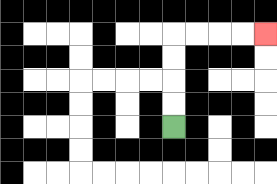{'start': '[7, 5]', 'end': '[11, 1]', 'path_directions': 'U,U,U,U,R,R,R,R', 'path_coordinates': '[[7, 5], [7, 4], [7, 3], [7, 2], [7, 1], [8, 1], [9, 1], [10, 1], [11, 1]]'}